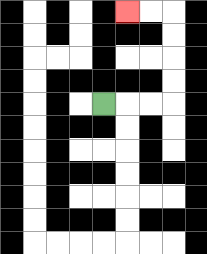{'start': '[4, 4]', 'end': '[5, 0]', 'path_directions': 'R,R,R,U,U,U,U,L,L', 'path_coordinates': '[[4, 4], [5, 4], [6, 4], [7, 4], [7, 3], [7, 2], [7, 1], [7, 0], [6, 0], [5, 0]]'}